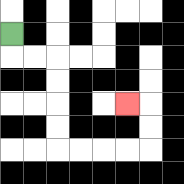{'start': '[0, 1]', 'end': '[5, 4]', 'path_directions': 'D,R,R,D,D,D,D,R,R,R,R,U,U,L', 'path_coordinates': '[[0, 1], [0, 2], [1, 2], [2, 2], [2, 3], [2, 4], [2, 5], [2, 6], [3, 6], [4, 6], [5, 6], [6, 6], [6, 5], [6, 4], [5, 4]]'}